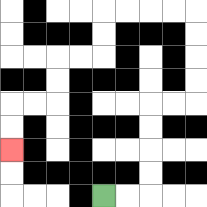{'start': '[4, 8]', 'end': '[0, 6]', 'path_directions': 'R,R,U,U,U,U,R,R,U,U,U,U,L,L,L,L,D,D,L,L,D,D,L,L,D,D', 'path_coordinates': '[[4, 8], [5, 8], [6, 8], [6, 7], [6, 6], [6, 5], [6, 4], [7, 4], [8, 4], [8, 3], [8, 2], [8, 1], [8, 0], [7, 0], [6, 0], [5, 0], [4, 0], [4, 1], [4, 2], [3, 2], [2, 2], [2, 3], [2, 4], [1, 4], [0, 4], [0, 5], [0, 6]]'}